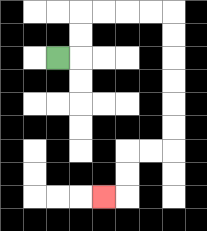{'start': '[2, 2]', 'end': '[4, 8]', 'path_directions': 'R,U,U,R,R,R,R,D,D,D,D,D,D,L,L,D,D,L', 'path_coordinates': '[[2, 2], [3, 2], [3, 1], [3, 0], [4, 0], [5, 0], [6, 0], [7, 0], [7, 1], [7, 2], [7, 3], [7, 4], [7, 5], [7, 6], [6, 6], [5, 6], [5, 7], [5, 8], [4, 8]]'}